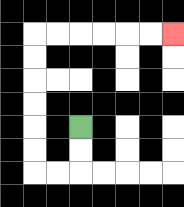{'start': '[3, 5]', 'end': '[7, 1]', 'path_directions': 'D,D,L,L,U,U,U,U,U,U,R,R,R,R,R,R', 'path_coordinates': '[[3, 5], [3, 6], [3, 7], [2, 7], [1, 7], [1, 6], [1, 5], [1, 4], [1, 3], [1, 2], [1, 1], [2, 1], [3, 1], [4, 1], [5, 1], [6, 1], [7, 1]]'}